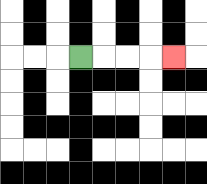{'start': '[3, 2]', 'end': '[7, 2]', 'path_directions': 'R,R,R,R', 'path_coordinates': '[[3, 2], [4, 2], [5, 2], [6, 2], [7, 2]]'}